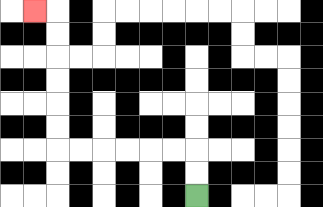{'start': '[8, 8]', 'end': '[1, 0]', 'path_directions': 'U,U,L,L,L,L,L,L,U,U,U,U,U,U,L', 'path_coordinates': '[[8, 8], [8, 7], [8, 6], [7, 6], [6, 6], [5, 6], [4, 6], [3, 6], [2, 6], [2, 5], [2, 4], [2, 3], [2, 2], [2, 1], [2, 0], [1, 0]]'}